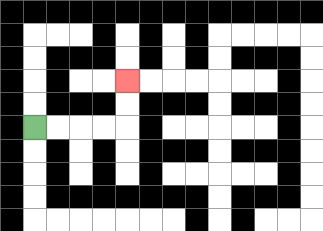{'start': '[1, 5]', 'end': '[5, 3]', 'path_directions': 'R,R,R,R,U,U', 'path_coordinates': '[[1, 5], [2, 5], [3, 5], [4, 5], [5, 5], [5, 4], [5, 3]]'}